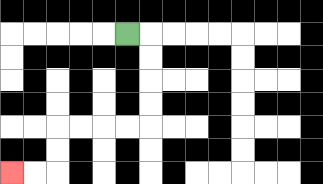{'start': '[5, 1]', 'end': '[0, 7]', 'path_directions': 'R,D,D,D,D,L,L,L,L,D,D,L,L', 'path_coordinates': '[[5, 1], [6, 1], [6, 2], [6, 3], [6, 4], [6, 5], [5, 5], [4, 5], [3, 5], [2, 5], [2, 6], [2, 7], [1, 7], [0, 7]]'}